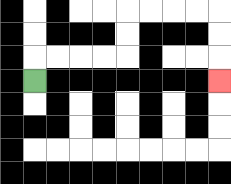{'start': '[1, 3]', 'end': '[9, 3]', 'path_directions': 'U,R,R,R,R,U,U,R,R,R,R,D,D,D', 'path_coordinates': '[[1, 3], [1, 2], [2, 2], [3, 2], [4, 2], [5, 2], [5, 1], [5, 0], [6, 0], [7, 0], [8, 0], [9, 0], [9, 1], [9, 2], [9, 3]]'}